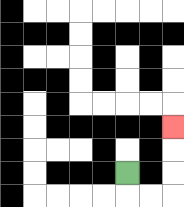{'start': '[5, 7]', 'end': '[7, 5]', 'path_directions': 'D,R,R,U,U,U', 'path_coordinates': '[[5, 7], [5, 8], [6, 8], [7, 8], [7, 7], [7, 6], [7, 5]]'}